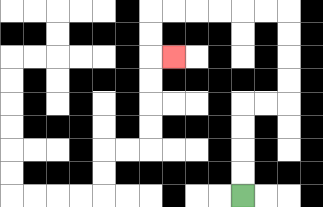{'start': '[10, 8]', 'end': '[7, 2]', 'path_directions': 'U,U,U,U,R,R,U,U,U,U,L,L,L,L,L,L,D,D,R', 'path_coordinates': '[[10, 8], [10, 7], [10, 6], [10, 5], [10, 4], [11, 4], [12, 4], [12, 3], [12, 2], [12, 1], [12, 0], [11, 0], [10, 0], [9, 0], [8, 0], [7, 0], [6, 0], [6, 1], [6, 2], [7, 2]]'}